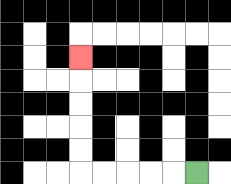{'start': '[8, 7]', 'end': '[3, 2]', 'path_directions': 'L,L,L,L,L,U,U,U,U,U', 'path_coordinates': '[[8, 7], [7, 7], [6, 7], [5, 7], [4, 7], [3, 7], [3, 6], [3, 5], [3, 4], [3, 3], [3, 2]]'}